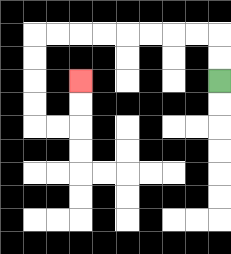{'start': '[9, 3]', 'end': '[3, 3]', 'path_directions': 'U,U,L,L,L,L,L,L,L,L,D,D,D,D,R,R,U,U', 'path_coordinates': '[[9, 3], [9, 2], [9, 1], [8, 1], [7, 1], [6, 1], [5, 1], [4, 1], [3, 1], [2, 1], [1, 1], [1, 2], [1, 3], [1, 4], [1, 5], [2, 5], [3, 5], [3, 4], [3, 3]]'}